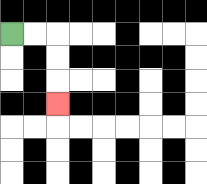{'start': '[0, 1]', 'end': '[2, 4]', 'path_directions': 'R,R,D,D,D', 'path_coordinates': '[[0, 1], [1, 1], [2, 1], [2, 2], [2, 3], [2, 4]]'}